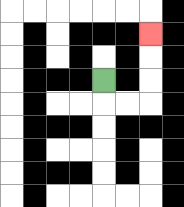{'start': '[4, 3]', 'end': '[6, 1]', 'path_directions': 'D,R,R,U,U,U', 'path_coordinates': '[[4, 3], [4, 4], [5, 4], [6, 4], [6, 3], [6, 2], [6, 1]]'}